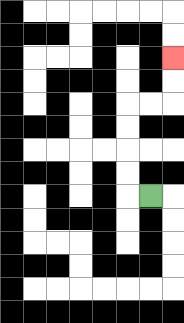{'start': '[6, 8]', 'end': '[7, 2]', 'path_directions': 'L,U,U,U,U,R,R,U,U', 'path_coordinates': '[[6, 8], [5, 8], [5, 7], [5, 6], [5, 5], [5, 4], [6, 4], [7, 4], [7, 3], [7, 2]]'}